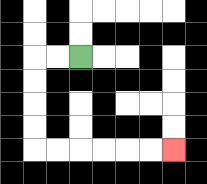{'start': '[3, 2]', 'end': '[7, 6]', 'path_directions': 'L,L,D,D,D,D,R,R,R,R,R,R', 'path_coordinates': '[[3, 2], [2, 2], [1, 2], [1, 3], [1, 4], [1, 5], [1, 6], [2, 6], [3, 6], [4, 6], [5, 6], [6, 6], [7, 6]]'}